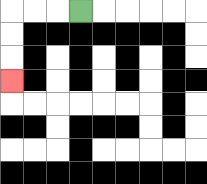{'start': '[3, 0]', 'end': '[0, 3]', 'path_directions': 'L,L,L,D,D,D', 'path_coordinates': '[[3, 0], [2, 0], [1, 0], [0, 0], [0, 1], [0, 2], [0, 3]]'}